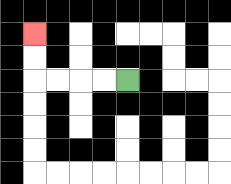{'start': '[5, 3]', 'end': '[1, 1]', 'path_directions': 'L,L,L,L,U,U', 'path_coordinates': '[[5, 3], [4, 3], [3, 3], [2, 3], [1, 3], [1, 2], [1, 1]]'}